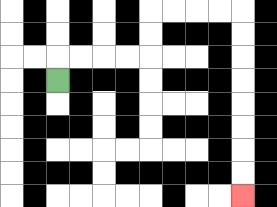{'start': '[2, 3]', 'end': '[10, 8]', 'path_directions': 'U,R,R,R,R,U,U,R,R,R,R,D,D,D,D,D,D,D,D', 'path_coordinates': '[[2, 3], [2, 2], [3, 2], [4, 2], [5, 2], [6, 2], [6, 1], [6, 0], [7, 0], [8, 0], [9, 0], [10, 0], [10, 1], [10, 2], [10, 3], [10, 4], [10, 5], [10, 6], [10, 7], [10, 8]]'}